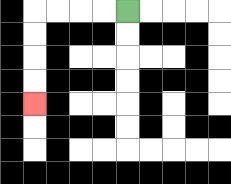{'start': '[5, 0]', 'end': '[1, 4]', 'path_directions': 'L,L,L,L,D,D,D,D', 'path_coordinates': '[[5, 0], [4, 0], [3, 0], [2, 0], [1, 0], [1, 1], [1, 2], [1, 3], [1, 4]]'}